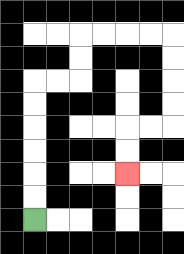{'start': '[1, 9]', 'end': '[5, 7]', 'path_directions': 'U,U,U,U,U,U,R,R,U,U,R,R,R,R,D,D,D,D,L,L,D,D', 'path_coordinates': '[[1, 9], [1, 8], [1, 7], [1, 6], [1, 5], [1, 4], [1, 3], [2, 3], [3, 3], [3, 2], [3, 1], [4, 1], [5, 1], [6, 1], [7, 1], [7, 2], [7, 3], [7, 4], [7, 5], [6, 5], [5, 5], [5, 6], [5, 7]]'}